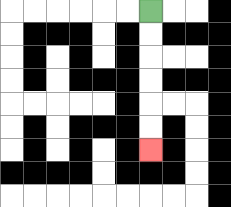{'start': '[6, 0]', 'end': '[6, 6]', 'path_directions': 'D,D,D,D,D,D', 'path_coordinates': '[[6, 0], [6, 1], [6, 2], [6, 3], [6, 4], [6, 5], [6, 6]]'}